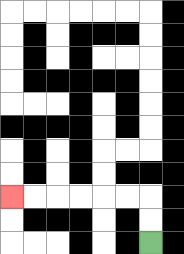{'start': '[6, 10]', 'end': '[0, 8]', 'path_directions': 'U,U,L,L,L,L,L,L', 'path_coordinates': '[[6, 10], [6, 9], [6, 8], [5, 8], [4, 8], [3, 8], [2, 8], [1, 8], [0, 8]]'}